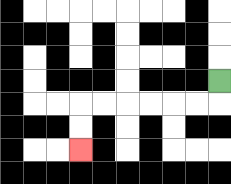{'start': '[9, 3]', 'end': '[3, 6]', 'path_directions': 'D,L,L,L,L,L,L,D,D', 'path_coordinates': '[[9, 3], [9, 4], [8, 4], [7, 4], [6, 4], [5, 4], [4, 4], [3, 4], [3, 5], [3, 6]]'}